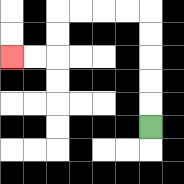{'start': '[6, 5]', 'end': '[0, 2]', 'path_directions': 'U,U,U,U,U,L,L,L,L,D,D,L,L', 'path_coordinates': '[[6, 5], [6, 4], [6, 3], [6, 2], [6, 1], [6, 0], [5, 0], [4, 0], [3, 0], [2, 0], [2, 1], [2, 2], [1, 2], [0, 2]]'}